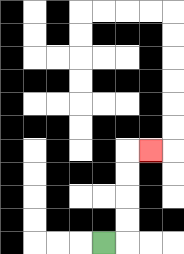{'start': '[4, 10]', 'end': '[6, 6]', 'path_directions': 'R,U,U,U,U,R', 'path_coordinates': '[[4, 10], [5, 10], [5, 9], [5, 8], [5, 7], [5, 6], [6, 6]]'}